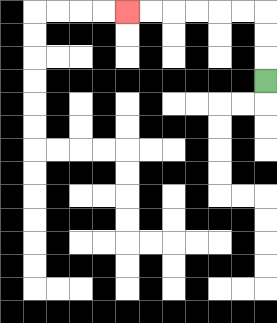{'start': '[11, 3]', 'end': '[5, 0]', 'path_directions': 'U,U,U,L,L,L,L,L,L', 'path_coordinates': '[[11, 3], [11, 2], [11, 1], [11, 0], [10, 0], [9, 0], [8, 0], [7, 0], [6, 0], [5, 0]]'}